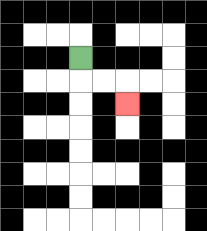{'start': '[3, 2]', 'end': '[5, 4]', 'path_directions': 'D,R,R,D', 'path_coordinates': '[[3, 2], [3, 3], [4, 3], [5, 3], [5, 4]]'}